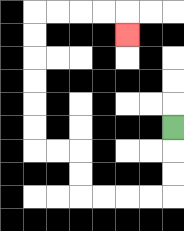{'start': '[7, 5]', 'end': '[5, 1]', 'path_directions': 'D,D,D,L,L,L,L,U,U,L,L,U,U,U,U,U,U,R,R,R,R,D', 'path_coordinates': '[[7, 5], [7, 6], [7, 7], [7, 8], [6, 8], [5, 8], [4, 8], [3, 8], [3, 7], [3, 6], [2, 6], [1, 6], [1, 5], [1, 4], [1, 3], [1, 2], [1, 1], [1, 0], [2, 0], [3, 0], [4, 0], [5, 0], [5, 1]]'}